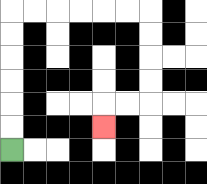{'start': '[0, 6]', 'end': '[4, 5]', 'path_directions': 'U,U,U,U,U,U,R,R,R,R,R,R,D,D,D,D,L,L,D', 'path_coordinates': '[[0, 6], [0, 5], [0, 4], [0, 3], [0, 2], [0, 1], [0, 0], [1, 0], [2, 0], [3, 0], [4, 0], [5, 0], [6, 0], [6, 1], [6, 2], [6, 3], [6, 4], [5, 4], [4, 4], [4, 5]]'}